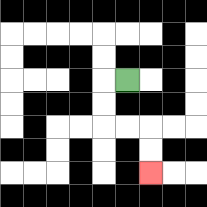{'start': '[5, 3]', 'end': '[6, 7]', 'path_directions': 'L,D,D,R,R,D,D', 'path_coordinates': '[[5, 3], [4, 3], [4, 4], [4, 5], [5, 5], [6, 5], [6, 6], [6, 7]]'}